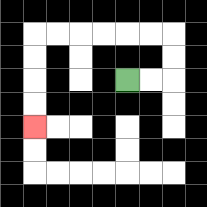{'start': '[5, 3]', 'end': '[1, 5]', 'path_directions': 'R,R,U,U,L,L,L,L,L,L,D,D,D,D', 'path_coordinates': '[[5, 3], [6, 3], [7, 3], [7, 2], [7, 1], [6, 1], [5, 1], [4, 1], [3, 1], [2, 1], [1, 1], [1, 2], [1, 3], [1, 4], [1, 5]]'}